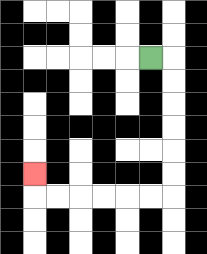{'start': '[6, 2]', 'end': '[1, 7]', 'path_directions': 'R,D,D,D,D,D,D,L,L,L,L,L,L,U', 'path_coordinates': '[[6, 2], [7, 2], [7, 3], [7, 4], [7, 5], [7, 6], [7, 7], [7, 8], [6, 8], [5, 8], [4, 8], [3, 8], [2, 8], [1, 8], [1, 7]]'}